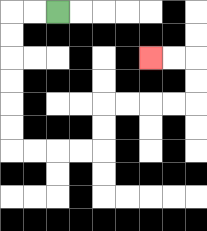{'start': '[2, 0]', 'end': '[6, 2]', 'path_directions': 'L,L,D,D,D,D,D,D,R,R,R,R,U,U,R,R,R,R,U,U,L,L', 'path_coordinates': '[[2, 0], [1, 0], [0, 0], [0, 1], [0, 2], [0, 3], [0, 4], [0, 5], [0, 6], [1, 6], [2, 6], [3, 6], [4, 6], [4, 5], [4, 4], [5, 4], [6, 4], [7, 4], [8, 4], [8, 3], [8, 2], [7, 2], [6, 2]]'}